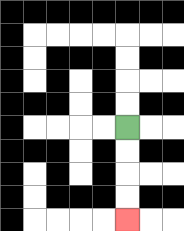{'start': '[5, 5]', 'end': '[5, 9]', 'path_directions': 'D,D,D,D', 'path_coordinates': '[[5, 5], [5, 6], [5, 7], [5, 8], [5, 9]]'}